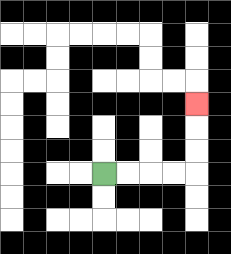{'start': '[4, 7]', 'end': '[8, 4]', 'path_directions': 'R,R,R,R,U,U,U', 'path_coordinates': '[[4, 7], [5, 7], [6, 7], [7, 7], [8, 7], [8, 6], [8, 5], [8, 4]]'}